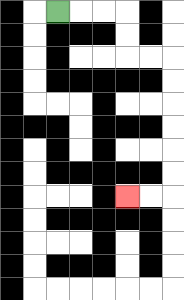{'start': '[2, 0]', 'end': '[5, 8]', 'path_directions': 'R,R,R,D,D,R,R,D,D,D,D,D,D,L,L', 'path_coordinates': '[[2, 0], [3, 0], [4, 0], [5, 0], [5, 1], [5, 2], [6, 2], [7, 2], [7, 3], [7, 4], [7, 5], [7, 6], [7, 7], [7, 8], [6, 8], [5, 8]]'}